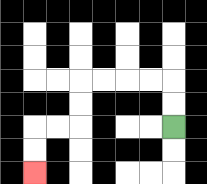{'start': '[7, 5]', 'end': '[1, 7]', 'path_directions': 'U,U,L,L,L,L,D,D,L,L,D,D', 'path_coordinates': '[[7, 5], [7, 4], [7, 3], [6, 3], [5, 3], [4, 3], [3, 3], [3, 4], [3, 5], [2, 5], [1, 5], [1, 6], [1, 7]]'}